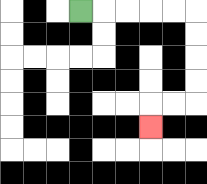{'start': '[3, 0]', 'end': '[6, 5]', 'path_directions': 'R,R,R,R,R,D,D,D,D,L,L,D', 'path_coordinates': '[[3, 0], [4, 0], [5, 0], [6, 0], [7, 0], [8, 0], [8, 1], [8, 2], [8, 3], [8, 4], [7, 4], [6, 4], [6, 5]]'}